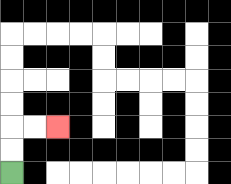{'start': '[0, 7]', 'end': '[2, 5]', 'path_directions': 'U,U,R,R', 'path_coordinates': '[[0, 7], [0, 6], [0, 5], [1, 5], [2, 5]]'}